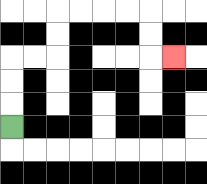{'start': '[0, 5]', 'end': '[7, 2]', 'path_directions': 'U,U,U,R,R,U,U,R,R,R,R,D,D,R', 'path_coordinates': '[[0, 5], [0, 4], [0, 3], [0, 2], [1, 2], [2, 2], [2, 1], [2, 0], [3, 0], [4, 0], [5, 0], [6, 0], [6, 1], [6, 2], [7, 2]]'}